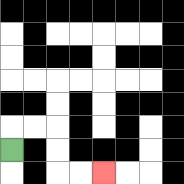{'start': '[0, 6]', 'end': '[4, 7]', 'path_directions': 'U,R,R,D,D,R,R', 'path_coordinates': '[[0, 6], [0, 5], [1, 5], [2, 5], [2, 6], [2, 7], [3, 7], [4, 7]]'}